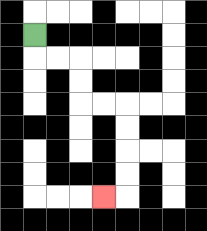{'start': '[1, 1]', 'end': '[4, 8]', 'path_directions': 'D,R,R,D,D,R,R,D,D,D,D,L', 'path_coordinates': '[[1, 1], [1, 2], [2, 2], [3, 2], [3, 3], [3, 4], [4, 4], [5, 4], [5, 5], [5, 6], [5, 7], [5, 8], [4, 8]]'}